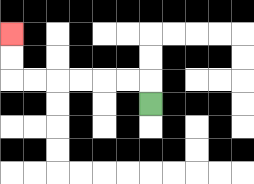{'start': '[6, 4]', 'end': '[0, 1]', 'path_directions': 'U,L,L,L,L,L,L,U,U', 'path_coordinates': '[[6, 4], [6, 3], [5, 3], [4, 3], [3, 3], [2, 3], [1, 3], [0, 3], [0, 2], [0, 1]]'}